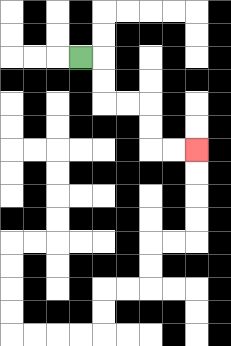{'start': '[3, 2]', 'end': '[8, 6]', 'path_directions': 'R,D,D,R,R,D,D,R,R', 'path_coordinates': '[[3, 2], [4, 2], [4, 3], [4, 4], [5, 4], [6, 4], [6, 5], [6, 6], [7, 6], [8, 6]]'}